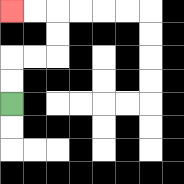{'start': '[0, 4]', 'end': '[0, 0]', 'path_directions': 'U,U,R,R,U,U,L,L', 'path_coordinates': '[[0, 4], [0, 3], [0, 2], [1, 2], [2, 2], [2, 1], [2, 0], [1, 0], [0, 0]]'}